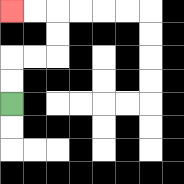{'start': '[0, 4]', 'end': '[0, 0]', 'path_directions': 'U,U,R,R,U,U,L,L', 'path_coordinates': '[[0, 4], [0, 3], [0, 2], [1, 2], [2, 2], [2, 1], [2, 0], [1, 0], [0, 0]]'}